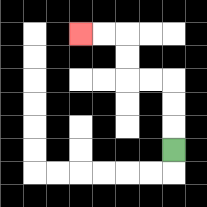{'start': '[7, 6]', 'end': '[3, 1]', 'path_directions': 'U,U,U,L,L,U,U,L,L', 'path_coordinates': '[[7, 6], [7, 5], [7, 4], [7, 3], [6, 3], [5, 3], [5, 2], [5, 1], [4, 1], [3, 1]]'}